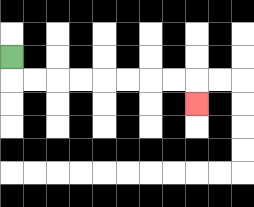{'start': '[0, 2]', 'end': '[8, 4]', 'path_directions': 'D,R,R,R,R,R,R,R,R,D', 'path_coordinates': '[[0, 2], [0, 3], [1, 3], [2, 3], [3, 3], [4, 3], [5, 3], [6, 3], [7, 3], [8, 3], [8, 4]]'}